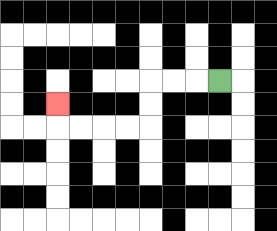{'start': '[9, 3]', 'end': '[2, 4]', 'path_directions': 'L,L,L,D,D,L,L,L,L,U', 'path_coordinates': '[[9, 3], [8, 3], [7, 3], [6, 3], [6, 4], [6, 5], [5, 5], [4, 5], [3, 5], [2, 5], [2, 4]]'}